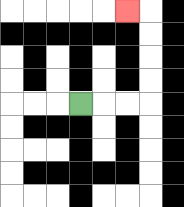{'start': '[3, 4]', 'end': '[5, 0]', 'path_directions': 'R,R,R,U,U,U,U,L', 'path_coordinates': '[[3, 4], [4, 4], [5, 4], [6, 4], [6, 3], [6, 2], [6, 1], [6, 0], [5, 0]]'}